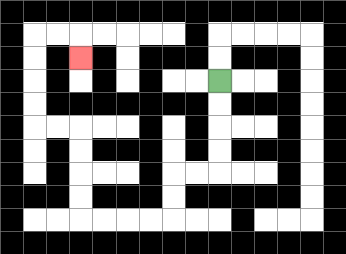{'start': '[9, 3]', 'end': '[3, 2]', 'path_directions': 'D,D,D,D,L,L,D,D,L,L,L,L,U,U,U,U,L,L,U,U,U,U,R,R,D', 'path_coordinates': '[[9, 3], [9, 4], [9, 5], [9, 6], [9, 7], [8, 7], [7, 7], [7, 8], [7, 9], [6, 9], [5, 9], [4, 9], [3, 9], [3, 8], [3, 7], [3, 6], [3, 5], [2, 5], [1, 5], [1, 4], [1, 3], [1, 2], [1, 1], [2, 1], [3, 1], [3, 2]]'}